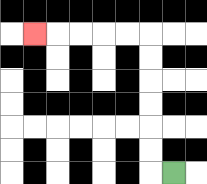{'start': '[7, 7]', 'end': '[1, 1]', 'path_directions': 'L,U,U,U,U,U,U,L,L,L,L,L', 'path_coordinates': '[[7, 7], [6, 7], [6, 6], [6, 5], [6, 4], [6, 3], [6, 2], [6, 1], [5, 1], [4, 1], [3, 1], [2, 1], [1, 1]]'}